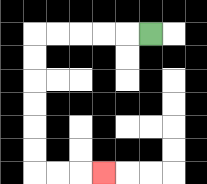{'start': '[6, 1]', 'end': '[4, 7]', 'path_directions': 'L,L,L,L,L,D,D,D,D,D,D,R,R,R', 'path_coordinates': '[[6, 1], [5, 1], [4, 1], [3, 1], [2, 1], [1, 1], [1, 2], [1, 3], [1, 4], [1, 5], [1, 6], [1, 7], [2, 7], [3, 7], [4, 7]]'}